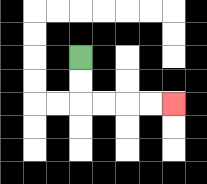{'start': '[3, 2]', 'end': '[7, 4]', 'path_directions': 'D,D,R,R,R,R', 'path_coordinates': '[[3, 2], [3, 3], [3, 4], [4, 4], [5, 4], [6, 4], [7, 4]]'}